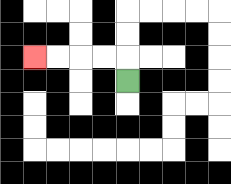{'start': '[5, 3]', 'end': '[1, 2]', 'path_directions': 'U,L,L,L,L', 'path_coordinates': '[[5, 3], [5, 2], [4, 2], [3, 2], [2, 2], [1, 2]]'}